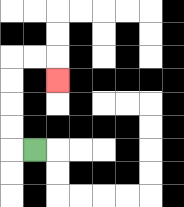{'start': '[1, 6]', 'end': '[2, 3]', 'path_directions': 'L,U,U,U,U,R,R,D', 'path_coordinates': '[[1, 6], [0, 6], [0, 5], [0, 4], [0, 3], [0, 2], [1, 2], [2, 2], [2, 3]]'}